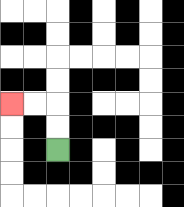{'start': '[2, 6]', 'end': '[0, 4]', 'path_directions': 'U,U,L,L', 'path_coordinates': '[[2, 6], [2, 5], [2, 4], [1, 4], [0, 4]]'}